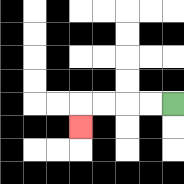{'start': '[7, 4]', 'end': '[3, 5]', 'path_directions': 'L,L,L,L,D', 'path_coordinates': '[[7, 4], [6, 4], [5, 4], [4, 4], [3, 4], [3, 5]]'}